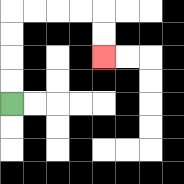{'start': '[0, 4]', 'end': '[4, 2]', 'path_directions': 'U,U,U,U,R,R,R,R,D,D', 'path_coordinates': '[[0, 4], [0, 3], [0, 2], [0, 1], [0, 0], [1, 0], [2, 0], [3, 0], [4, 0], [4, 1], [4, 2]]'}